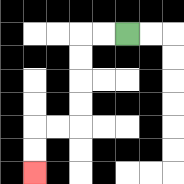{'start': '[5, 1]', 'end': '[1, 7]', 'path_directions': 'L,L,D,D,D,D,L,L,D,D', 'path_coordinates': '[[5, 1], [4, 1], [3, 1], [3, 2], [3, 3], [3, 4], [3, 5], [2, 5], [1, 5], [1, 6], [1, 7]]'}